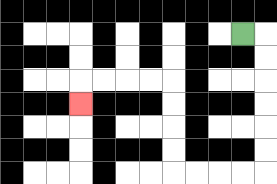{'start': '[10, 1]', 'end': '[3, 4]', 'path_directions': 'R,D,D,D,D,D,D,L,L,L,L,U,U,U,U,L,L,L,L,D', 'path_coordinates': '[[10, 1], [11, 1], [11, 2], [11, 3], [11, 4], [11, 5], [11, 6], [11, 7], [10, 7], [9, 7], [8, 7], [7, 7], [7, 6], [7, 5], [7, 4], [7, 3], [6, 3], [5, 3], [4, 3], [3, 3], [3, 4]]'}